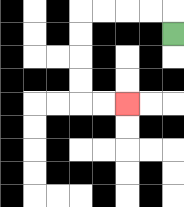{'start': '[7, 1]', 'end': '[5, 4]', 'path_directions': 'U,L,L,L,L,D,D,D,D,R,R', 'path_coordinates': '[[7, 1], [7, 0], [6, 0], [5, 0], [4, 0], [3, 0], [3, 1], [3, 2], [3, 3], [3, 4], [4, 4], [5, 4]]'}